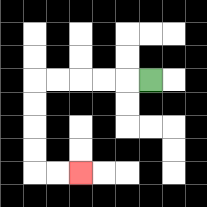{'start': '[6, 3]', 'end': '[3, 7]', 'path_directions': 'L,L,L,L,L,D,D,D,D,R,R', 'path_coordinates': '[[6, 3], [5, 3], [4, 3], [3, 3], [2, 3], [1, 3], [1, 4], [1, 5], [1, 6], [1, 7], [2, 7], [3, 7]]'}